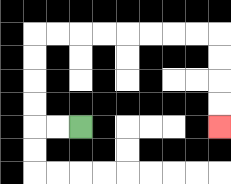{'start': '[3, 5]', 'end': '[9, 5]', 'path_directions': 'L,L,U,U,U,U,R,R,R,R,R,R,R,R,D,D,D,D', 'path_coordinates': '[[3, 5], [2, 5], [1, 5], [1, 4], [1, 3], [1, 2], [1, 1], [2, 1], [3, 1], [4, 1], [5, 1], [6, 1], [7, 1], [8, 1], [9, 1], [9, 2], [9, 3], [9, 4], [9, 5]]'}